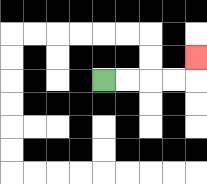{'start': '[4, 3]', 'end': '[8, 2]', 'path_directions': 'R,R,R,R,U', 'path_coordinates': '[[4, 3], [5, 3], [6, 3], [7, 3], [8, 3], [8, 2]]'}